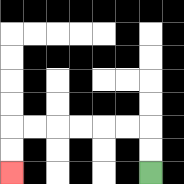{'start': '[6, 7]', 'end': '[0, 7]', 'path_directions': 'U,U,L,L,L,L,L,L,D,D', 'path_coordinates': '[[6, 7], [6, 6], [6, 5], [5, 5], [4, 5], [3, 5], [2, 5], [1, 5], [0, 5], [0, 6], [0, 7]]'}